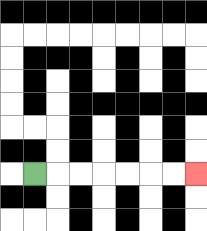{'start': '[1, 7]', 'end': '[8, 7]', 'path_directions': 'R,R,R,R,R,R,R', 'path_coordinates': '[[1, 7], [2, 7], [3, 7], [4, 7], [5, 7], [6, 7], [7, 7], [8, 7]]'}